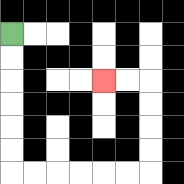{'start': '[0, 1]', 'end': '[4, 3]', 'path_directions': 'D,D,D,D,D,D,R,R,R,R,R,R,U,U,U,U,L,L', 'path_coordinates': '[[0, 1], [0, 2], [0, 3], [0, 4], [0, 5], [0, 6], [0, 7], [1, 7], [2, 7], [3, 7], [4, 7], [5, 7], [6, 7], [6, 6], [6, 5], [6, 4], [6, 3], [5, 3], [4, 3]]'}